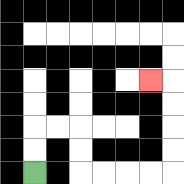{'start': '[1, 7]', 'end': '[6, 3]', 'path_directions': 'U,U,R,R,D,D,R,R,R,R,U,U,U,U,L', 'path_coordinates': '[[1, 7], [1, 6], [1, 5], [2, 5], [3, 5], [3, 6], [3, 7], [4, 7], [5, 7], [6, 7], [7, 7], [7, 6], [7, 5], [7, 4], [7, 3], [6, 3]]'}